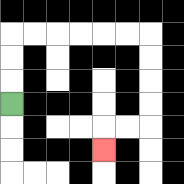{'start': '[0, 4]', 'end': '[4, 6]', 'path_directions': 'U,U,U,R,R,R,R,R,R,D,D,D,D,L,L,D', 'path_coordinates': '[[0, 4], [0, 3], [0, 2], [0, 1], [1, 1], [2, 1], [3, 1], [4, 1], [5, 1], [6, 1], [6, 2], [6, 3], [6, 4], [6, 5], [5, 5], [4, 5], [4, 6]]'}